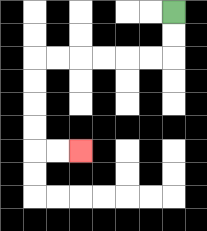{'start': '[7, 0]', 'end': '[3, 6]', 'path_directions': 'D,D,L,L,L,L,L,L,D,D,D,D,R,R', 'path_coordinates': '[[7, 0], [7, 1], [7, 2], [6, 2], [5, 2], [4, 2], [3, 2], [2, 2], [1, 2], [1, 3], [1, 4], [1, 5], [1, 6], [2, 6], [3, 6]]'}